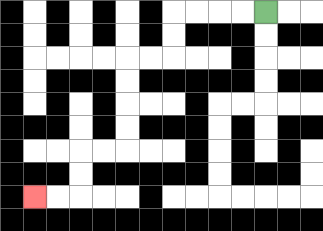{'start': '[11, 0]', 'end': '[1, 8]', 'path_directions': 'L,L,L,L,D,D,L,L,D,D,D,D,L,L,D,D,L,L', 'path_coordinates': '[[11, 0], [10, 0], [9, 0], [8, 0], [7, 0], [7, 1], [7, 2], [6, 2], [5, 2], [5, 3], [5, 4], [5, 5], [5, 6], [4, 6], [3, 6], [3, 7], [3, 8], [2, 8], [1, 8]]'}